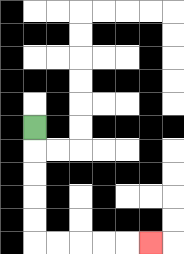{'start': '[1, 5]', 'end': '[6, 10]', 'path_directions': 'D,D,D,D,D,R,R,R,R,R', 'path_coordinates': '[[1, 5], [1, 6], [1, 7], [1, 8], [1, 9], [1, 10], [2, 10], [3, 10], [4, 10], [5, 10], [6, 10]]'}